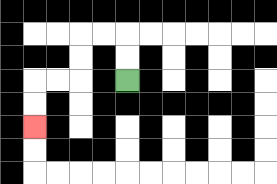{'start': '[5, 3]', 'end': '[1, 5]', 'path_directions': 'U,U,L,L,D,D,L,L,D,D', 'path_coordinates': '[[5, 3], [5, 2], [5, 1], [4, 1], [3, 1], [3, 2], [3, 3], [2, 3], [1, 3], [1, 4], [1, 5]]'}